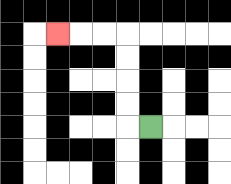{'start': '[6, 5]', 'end': '[2, 1]', 'path_directions': 'L,U,U,U,U,L,L,L', 'path_coordinates': '[[6, 5], [5, 5], [5, 4], [5, 3], [5, 2], [5, 1], [4, 1], [3, 1], [2, 1]]'}